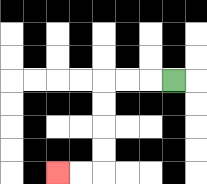{'start': '[7, 3]', 'end': '[2, 7]', 'path_directions': 'L,L,L,D,D,D,D,L,L', 'path_coordinates': '[[7, 3], [6, 3], [5, 3], [4, 3], [4, 4], [4, 5], [4, 6], [4, 7], [3, 7], [2, 7]]'}